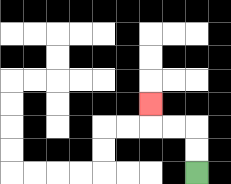{'start': '[8, 7]', 'end': '[6, 4]', 'path_directions': 'U,U,L,L,U', 'path_coordinates': '[[8, 7], [8, 6], [8, 5], [7, 5], [6, 5], [6, 4]]'}